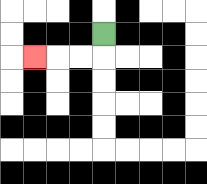{'start': '[4, 1]', 'end': '[1, 2]', 'path_directions': 'D,L,L,L', 'path_coordinates': '[[4, 1], [4, 2], [3, 2], [2, 2], [1, 2]]'}